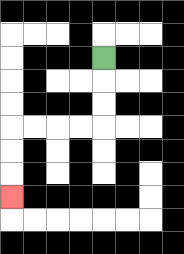{'start': '[4, 2]', 'end': '[0, 8]', 'path_directions': 'D,D,D,L,L,L,L,D,D,D', 'path_coordinates': '[[4, 2], [4, 3], [4, 4], [4, 5], [3, 5], [2, 5], [1, 5], [0, 5], [0, 6], [0, 7], [0, 8]]'}